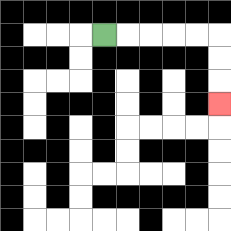{'start': '[4, 1]', 'end': '[9, 4]', 'path_directions': 'R,R,R,R,R,D,D,D', 'path_coordinates': '[[4, 1], [5, 1], [6, 1], [7, 1], [8, 1], [9, 1], [9, 2], [9, 3], [9, 4]]'}